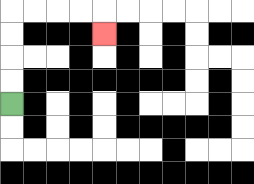{'start': '[0, 4]', 'end': '[4, 1]', 'path_directions': 'U,U,U,U,R,R,R,R,D', 'path_coordinates': '[[0, 4], [0, 3], [0, 2], [0, 1], [0, 0], [1, 0], [2, 0], [3, 0], [4, 0], [4, 1]]'}